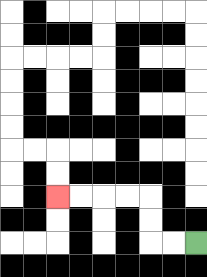{'start': '[8, 10]', 'end': '[2, 8]', 'path_directions': 'L,L,U,U,L,L,L,L', 'path_coordinates': '[[8, 10], [7, 10], [6, 10], [6, 9], [6, 8], [5, 8], [4, 8], [3, 8], [2, 8]]'}